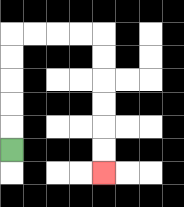{'start': '[0, 6]', 'end': '[4, 7]', 'path_directions': 'U,U,U,U,U,R,R,R,R,D,D,D,D,D,D', 'path_coordinates': '[[0, 6], [0, 5], [0, 4], [0, 3], [0, 2], [0, 1], [1, 1], [2, 1], [3, 1], [4, 1], [4, 2], [4, 3], [4, 4], [4, 5], [4, 6], [4, 7]]'}